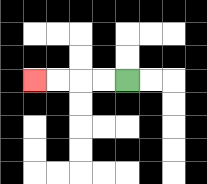{'start': '[5, 3]', 'end': '[1, 3]', 'path_directions': 'L,L,L,L', 'path_coordinates': '[[5, 3], [4, 3], [3, 3], [2, 3], [1, 3]]'}